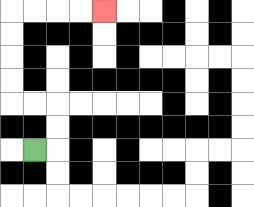{'start': '[1, 6]', 'end': '[4, 0]', 'path_directions': 'R,U,U,L,L,U,U,U,U,R,R,R,R', 'path_coordinates': '[[1, 6], [2, 6], [2, 5], [2, 4], [1, 4], [0, 4], [0, 3], [0, 2], [0, 1], [0, 0], [1, 0], [2, 0], [3, 0], [4, 0]]'}